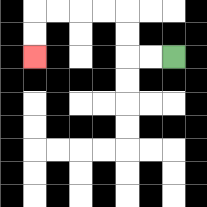{'start': '[7, 2]', 'end': '[1, 2]', 'path_directions': 'L,L,U,U,L,L,L,L,D,D', 'path_coordinates': '[[7, 2], [6, 2], [5, 2], [5, 1], [5, 0], [4, 0], [3, 0], [2, 0], [1, 0], [1, 1], [1, 2]]'}